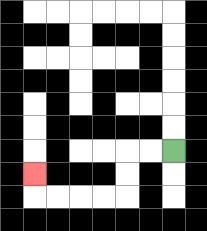{'start': '[7, 6]', 'end': '[1, 7]', 'path_directions': 'L,L,D,D,L,L,L,L,U', 'path_coordinates': '[[7, 6], [6, 6], [5, 6], [5, 7], [5, 8], [4, 8], [3, 8], [2, 8], [1, 8], [1, 7]]'}